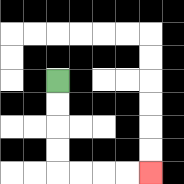{'start': '[2, 3]', 'end': '[6, 7]', 'path_directions': 'D,D,D,D,R,R,R,R', 'path_coordinates': '[[2, 3], [2, 4], [2, 5], [2, 6], [2, 7], [3, 7], [4, 7], [5, 7], [6, 7]]'}